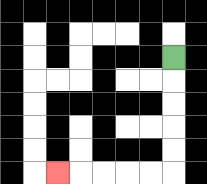{'start': '[7, 2]', 'end': '[2, 7]', 'path_directions': 'D,D,D,D,D,L,L,L,L,L', 'path_coordinates': '[[7, 2], [7, 3], [7, 4], [7, 5], [7, 6], [7, 7], [6, 7], [5, 7], [4, 7], [3, 7], [2, 7]]'}